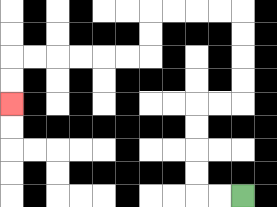{'start': '[10, 8]', 'end': '[0, 4]', 'path_directions': 'L,L,U,U,U,U,R,R,U,U,U,U,L,L,L,L,D,D,L,L,L,L,L,L,D,D', 'path_coordinates': '[[10, 8], [9, 8], [8, 8], [8, 7], [8, 6], [8, 5], [8, 4], [9, 4], [10, 4], [10, 3], [10, 2], [10, 1], [10, 0], [9, 0], [8, 0], [7, 0], [6, 0], [6, 1], [6, 2], [5, 2], [4, 2], [3, 2], [2, 2], [1, 2], [0, 2], [0, 3], [0, 4]]'}